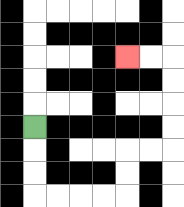{'start': '[1, 5]', 'end': '[5, 2]', 'path_directions': 'D,D,D,R,R,R,R,U,U,R,R,U,U,U,U,L,L', 'path_coordinates': '[[1, 5], [1, 6], [1, 7], [1, 8], [2, 8], [3, 8], [4, 8], [5, 8], [5, 7], [5, 6], [6, 6], [7, 6], [7, 5], [7, 4], [7, 3], [7, 2], [6, 2], [5, 2]]'}